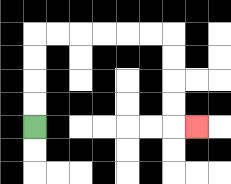{'start': '[1, 5]', 'end': '[8, 5]', 'path_directions': 'U,U,U,U,R,R,R,R,R,R,D,D,D,D,R', 'path_coordinates': '[[1, 5], [1, 4], [1, 3], [1, 2], [1, 1], [2, 1], [3, 1], [4, 1], [5, 1], [6, 1], [7, 1], [7, 2], [7, 3], [7, 4], [7, 5], [8, 5]]'}